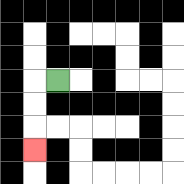{'start': '[2, 3]', 'end': '[1, 6]', 'path_directions': 'L,D,D,D', 'path_coordinates': '[[2, 3], [1, 3], [1, 4], [1, 5], [1, 6]]'}